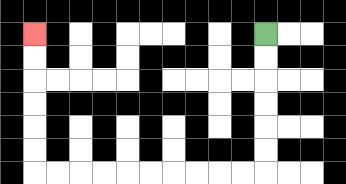{'start': '[11, 1]', 'end': '[1, 1]', 'path_directions': 'D,D,D,D,D,D,L,L,L,L,L,L,L,L,L,L,U,U,U,U,U,U', 'path_coordinates': '[[11, 1], [11, 2], [11, 3], [11, 4], [11, 5], [11, 6], [11, 7], [10, 7], [9, 7], [8, 7], [7, 7], [6, 7], [5, 7], [4, 7], [3, 7], [2, 7], [1, 7], [1, 6], [1, 5], [1, 4], [1, 3], [1, 2], [1, 1]]'}